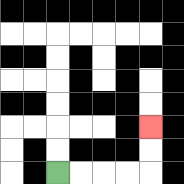{'start': '[2, 7]', 'end': '[6, 5]', 'path_directions': 'R,R,R,R,U,U', 'path_coordinates': '[[2, 7], [3, 7], [4, 7], [5, 7], [6, 7], [6, 6], [6, 5]]'}